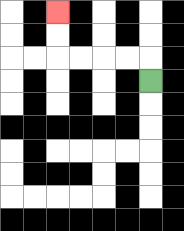{'start': '[6, 3]', 'end': '[2, 0]', 'path_directions': 'U,L,L,L,L,U,U', 'path_coordinates': '[[6, 3], [6, 2], [5, 2], [4, 2], [3, 2], [2, 2], [2, 1], [2, 0]]'}